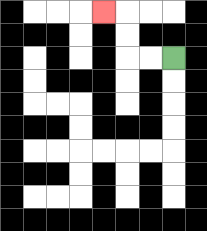{'start': '[7, 2]', 'end': '[4, 0]', 'path_directions': 'L,L,U,U,L', 'path_coordinates': '[[7, 2], [6, 2], [5, 2], [5, 1], [5, 0], [4, 0]]'}